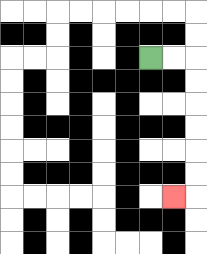{'start': '[6, 2]', 'end': '[7, 8]', 'path_directions': 'R,R,D,D,D,D,D,D,L', 'path_coordinates': '[[6, 2], [7, 2], [8, 2], [8, 3], [8, 4], [8, 5], [8, 6], [8, 7], [8, 8], [7, 8]]'}